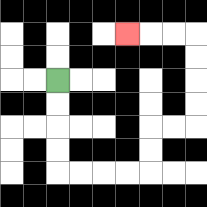{'start': '[2, 3]', 'end': '[5, 1]', 'path_directions': 'D,D,D,D,R,R,R,R,U,U,R,R,U,U,U,U,L,L,L', 'path_coordinates': '[[2, 3], [2, 4], [2, 5], [2, 6], [2, 7], [3, 7], [4, 7], [5, 7], [6, 7], [6, 6], [6, 5], [7, 5], [8, 5], [8, 4], [8, 3], [8, 2], [8, 1], [7, 1], [6, 1], [5, 1]]'}